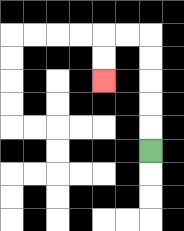{'start': '[6, 6]', 'end': '[4, 3]', 'path_directions': 'U,U,U,U,U,L,L,D,D', 'path_coordinates': '[[6, 6], [6, 5], [6, 4], [6, 3], [6, 2], [6, 1], [5, 1], [4, 1], [4, 2], [4, 3]]'}